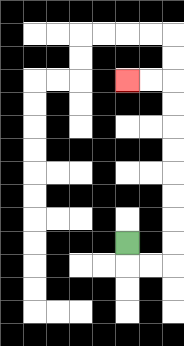{'start': '[5, 10]', 'end': '[5, 3]', 'path_directions': 'D,R,R,U,U,U,U,U,U,U,U,L,L', 'path_coordinates': '[[5, 10], [5, 11], [6, 11], [7, 11], [7, 10], [7, 9], [7, 8], [7, 7], [7, 6], [7, 5], [7, 4], [7, 3], [6, 3], [5, 3]]'}